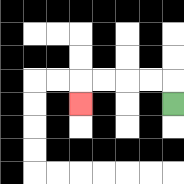{'start': '[7, 4]', 'end': '[3, 4]', 'path_directions': 'U,L,L,L,L,D', 'path_coordinates': '[[7, 4], [7, 3], [6, 3], [5, 3], [4, 3], [3, 3], [3, 4]]'}